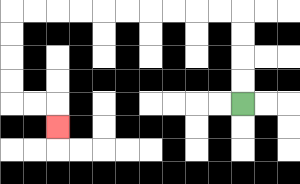{'start': '[10, 4]', 'end': '[2, 5]', 'path_directions': 'U,U,U,U,L,L,L,L,L,L,L,L,L,L,D,D,D,D,R,R,D', 'path_coordinates': '[[10, 4], [10, 3], [10, 2], [10, 1], [10, 0], [9, 0], [8, 0], [7, 0], [6, 0], [5, 0], [4, 0], [3, 0], [2, 0], [1, 0], [0, 0], [0, 1], [0, 2], [0, 3], [0, 4], [1, 4], [2, 4], [2, 5]]'}